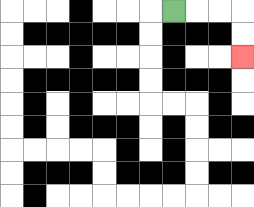{'start': '[7, 0]', 'end': '[10, 2]', 'path_directions': 'R,R,R,D,D', 'path_coordinates': '[[7, 0], [8, 0], [9, 0], [10, 0], [10, 1], [10, 2]]'}